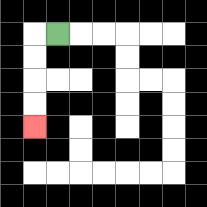{'start': '[2, 1]', 'end': '[1, 5]', 'path_directions': 'L,D,D,D,D', 'path_coordinates': '[[2, 1], [1, 1], [1, 2], [1, 3], [1, 4], [1, 5]]'}